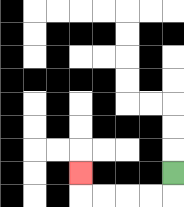{'start': '[7, 7]', 'end': '[3, 7]', 'path_directions': 'D,L,L,L,L,U', 'path_coordinates': '[[7, 7], [7, 8], [6, 8], [5, 8], [4, 8], [3, 8], [3, 7]]'}